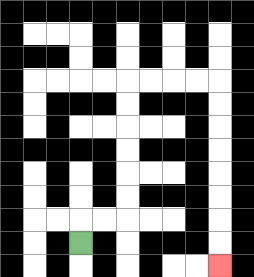{'start': '[3, 10]', 'end': '[9, 11]', 'path_directions': 'U,R,R,U,U,U,U,U,U,R,R,R,R,D,D,D,D,D,D,D,D', 'path_coordinates': '[[3, 10], [3, 9], [4, 9], [5, 9], [5, 8], [5, 7], [5, 6], [5, 5], [5, 4], [5, 3], [6, 3], [7, 3], [8, 3], [9, 3], [9, 4], [9, 5], [9, 6], [9, 7], [9, 8], [9, 9], [9, 10], [9, 11]]'}